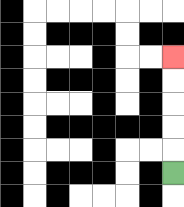{'start': '[7, 7]', 'end': '[7, 2]', 'path_directions': 'U,U,U,U,U', 'path_coordinates': '[[7, 7], [7, 6], [7, 5], [7, 4], [7, 3], [7, 2]]'}